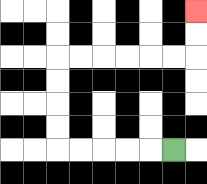{'start': '[7, 6]', 'end': '[8, 0]', 'path_directions': 'L,L,L,L,L,U,U,U,U,R,R,R,R,R,R,U,U', 'path_coordinates': '[[7, 6], [6, 6], [5, 6], [4, 6], [3, 6], [2, 6], [2, 5], [2, 4], [2, 3], [2, 2], [3, 2], [4, 2], [5, 2], [6, 2], [7, 2], [8, 2], [8, 1], [8, 0]]'}